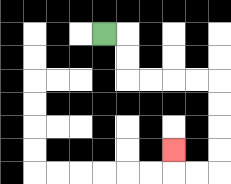{'start': '[4, 1]', 'end': '[7, 6]', 'path_directions': 'R,D,D,R,R,R,R,D,D,D,D,L,L,U', 'path_coordinates': '[[4, 1], [5, 1], [5, 2], [5, 3], [6, 3], [7, 3], [8, 3], [9, 3], [9, 4], [9, 5], [9, 6], [9, 7], [8, 7], [7, 7], [7, 6]]'}